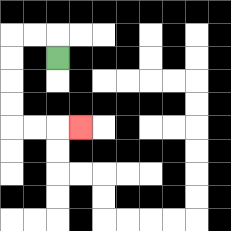{'start': '[2, 2]', 'end': '[3, 5]', 'path_directions': 'U,L,L,D,D,D,D,R,R,R', 'path_coordinates': '[[2, 2], [2, 1], [1, 1], [0, 1], [0, 2], [0, 3], [0, 4], [0, 5], [1, 5], [2, 5], [3, 5]]'}